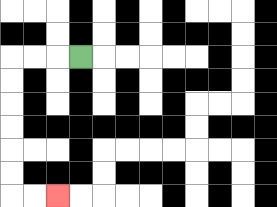{'start': '[3, 2]', 'end': '[2, 8]', 'path_directions': 'L,L,L,D,D,D,D,D,D,R,R', 'path_coordinates': '[[3, 2], [2, 2], [1, 2], [0, 2], [0, 3], [0, 4], [0, 5], [0, 6], [0, 7], [0, 8], [1, 8], [2, 8]]'}